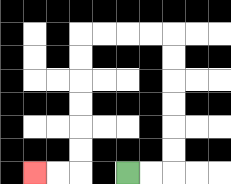{'start': '[5, 7]', 'end': '[1, 7]', 'path_directions': 'R,R,U,U,U,U,U,U,L,L,L,L,D,D,D,D,D,D,L,L', 'path_coordinates': '[[5, 7], [6, 7], [7, 7], [7, 6], [7, 5], [7, 4], [7, 3], [7, 2], [7, 1], [6, 1], [5, 1], [4, 1], [3, 1], [3, 2], [3, 3], [3, 4], [3, 5], [3, 6], [3, 7], [2, 7], [1, 7]]'}